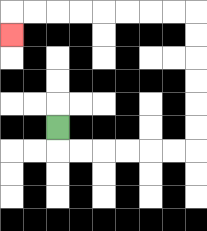{'start': '[2, 5]', 'end': '[0, 1]', 'path_directions': 'D,R,R,R,R,R,R,U,U,U,U,U,U,L,L,L,L,L,L,L,L,D', 'path_coordinates': '[[2, 5], [2, 6], [3, 6], [4, 6], [5, 6], [6, 6], [7, 6], [8, 6], [8, 5], [8, 4], [8, 3], [8, 2], [8, 1], [8, 0], [7, 0], [6, 0], [5, 0], [4, 0], [3, 0], [2, 0], [1, 0], [0, 0], [0, 1]]'}